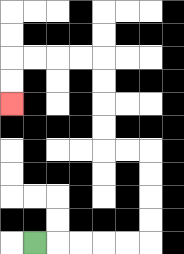{'start': '[1, 10]', 'end': '[0, 4]', 'path_directions': 'R,R,R,R,R,U,U,U,U,L,L,U,U,U,U,L,L,L,L,D,D', 'path_coordinates': '[[1, 10], [2, 10], [3, 10], [4, 10], [5, 10], [6, 10], [6, 9], [6, 8], [6, 7], [6, 6], [5, 6], [4, 6], [4, 5], [4, 4], [4, 3], [4, 2], [3, 2], [2, 2], [1, 2], [0, 2], [0, 3], [0, 4]]'}